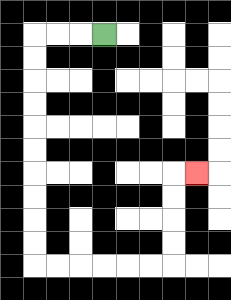{'start': '[4, 1]', 'end': '[8, 7]', 'path_directions': 'L,L,L,D,D,D,D,D,D,D,D,D,D,R,R,R,R,R,R,U,U,U,U,R', 'path_coordinates': '[[4, 1], [3, 1], [2, 1], [1, 1], [1, 2], [1, 3], [1, 4], [1, 5], [1, 6], [1, 7], [1, 8], [1, 9], [1, 10], [1, 11], [2, 11], [3, 11], [4, 11], [5, 11], [6, 11], [7, 11], [7, 10], [7, 9], [7, 8], [7, 7], [8, 7]]'}